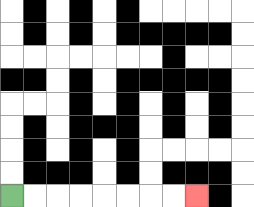{'start': '[0, 8]', 'end': '[8, 8]', 'path_directions': 'R,R,R,R,R,R,R,R', 'path_coordinates': '[[0, 8], [1, 8], [2, 8], [3, 8], [4, 8], [5, 8], [6, 8], [7, 8], [8, 8]]'}